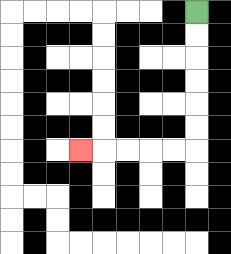{'start': '[8, 0]', 'end': '[3, 6]', 'path_directions': 'D,D,D,D,D,D,L,L,L,L,L', 'path_coordinates': '[[8, 0], [8, 1], [8, 2], [8, 3], [8, 4], [8, 5], [8, 6], [7, 6], [6, 6], [5, 6], [4, 6], [3, 6]]'}